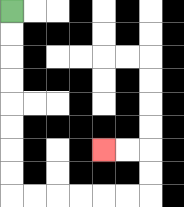{'start': '[0, 0]', 'end': '[4, 6]', 'path_directions': 'D,D,D,D,D,D,D,D,R,R,R,R,R,R,U,U,L,L', 'path_coordinates': '[[0, 0], [0, 1], [0, 2], [0, 3], [0, 4], [0, 5], [0, 6], [0, 7], [0, 8], [1, 8], [2, 8], [3, 8], [4, 8], [5, 8], [6, 8], [6, 7], [6, 6], [5, 6], [4, 6]]'}